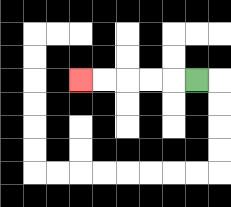{'start': '[8, 3]', 'end': '[3, 3]', 'path_directions': 'L,L,L,L,L', 'path_coordinates': '[[8, 3], [7, 3], [6, 3], [5, 3], [4, 3], [3, 3]]'}